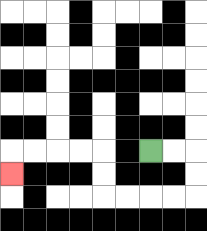{'start': '[6, 6]', 'end': '[0, 7]', 'path_directions': 'R,R,D,D,L,L,L,L,U,U,L,L,L,L,D', 'path_coordinates': '[[6, 6], [7, 6], [8, 6], [8, 7], [8, 8], [7, 8], [6, 8], [5, 8], [4, 8], [4, 7], [4, 6], [3, 6], [2, 6], [1, 6], [0, 6], [0, 7]]'}